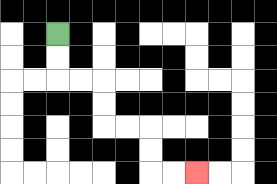{'start': '[2, 1]', 'end': '[8, 7]', 'path_directions': 'D,D,R,R,D,D,R,R,D,D,R,R', 'path_coordinates': '[[2, 1], [2, 2], [2, 3], [3, 3], [4, 3], [4, 4], [4, 5], [5, 5], [6, 5], [6, 6], [6, 7], [7, 7], [8, 7]]'}